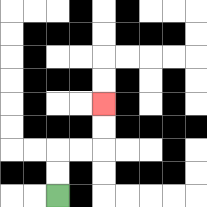{'start': '[2, 8]', 'end': '[4, 4]', 'path_directions': 'U,U,R,R,U,U', 'path_coordinates': '[[2, 8], [2, 7], [2, 6], [3, 6], [4, 6], [4, 5], [4, 4]]'}